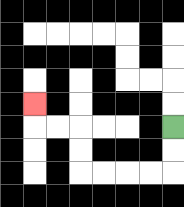{'start': '[7, 5]', 'end': '[1, 4]', 'path_directions': 'D,D,L,L,L,L,U,U,L,L,U', 'path_coordinates': '[[7, 5], [7, 6], [7, 7], [6, 7], [5, 7], [4, 7], [3, 7], [3, 6], [3, 5], [2, 5], [1, 5], [1, 4]]'}